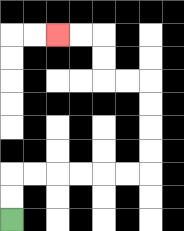{'start': '[0, 9]', 'end': '[2, 1]', 'path_directions': 'U,U,R,R,R,R,R,R,U,U,U,U,L,L,U,U,L,L', 'path_coordinates': '[[0, 9], [0, 8], [0, 7], [1, 7], [2, 7], [3, 7], [4, 7], [5, 7], [6, 7], [6, 6], [6, 5], [6, 4], [6, 3], [5, 3], [4, 3], [4, 2], [4, 1], [3, 1], [2, 1]]'}